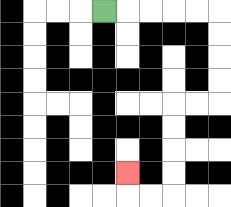{'start': '[4, 0]', 'end': '[5, 7]', 'path_directions': 'R,R,R,R,R,D,D,D,D,L,L,D,D,D,D,L,L,U', 'path_coordinates': '[[4, 0], [5, 0], [6, 0], [7, 0], [8, 0], [9, 0], [9, 1], [9, 2], [9, 3], [9, 4], [8, 4], [7, 4], [7, 5], [7, 6], [7, 7], [7, 8], [6, 8], [5, 8], [5, 7]]'}